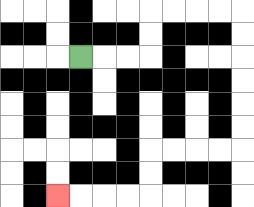{'start': '[3, 2]', 'end': '[2, 8]', 'path_directions': 'R,R,R,U,U,R,R,R,R,D,D,D,D,D,D,L,L,L,L,D,D,L,L,L,L', 'path_coordinates': '[[3, 2], [4, 2], [5, 2], [6, 2], [6, 1], [6, 0], [7, 0], [8, 0], [9, 0], [10, 0], [10, 1], [10, 2], [10, 3], [10, 4], [10, 5], [10, 6], [9, 6], [8, 6], [7, 6], [6, 6], [6, 7], [6, 8], [5, 8], [4, 8], [3, 8], [2, 8]]'}